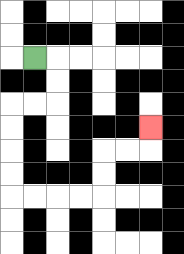{'start': '[1, 2]', 'end': '[6, 5]', 'path_directions': 'R,D,D,L,L,D,D,D,D,R,R,R,R,U,U,R,R,U', 'path_coordinates': '[[1, 2], [2, 2], [2, 3], [2, 4], [1, 4], [0, 4], [0, 5], [0, 6], [0, 7], [0, 8], [1, 8], [2, 8], [3, 8], [4, 8], [4, 7], [4, 6], [5, 6], [6, 6], [6, 5]]'}